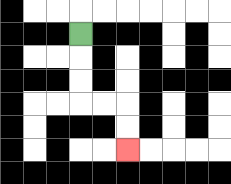{'start': '[3, 1]', 'end': '[5, 6]', 'path_directions': 'D,D,D,R,R,D,D', 'path_coordinates': '[[3, 1], [3, 2], [3, 3], [3, 4], [4, 4], [5, 4], [5, 5], [5, 6]]'}